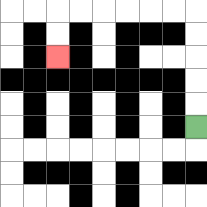{'start': '[8, 5]', 'end': '[2, 2]', 'path_directions': 'U,U,U,U,U,L,L,L,L,L,L,D,D', 'path_coordinates': '[[8, 5], [8, 4], [8, 3], [8, 2], [8, 1], [8, 0], [7, 0], [6, 0], [5, 0], [4, 0], [3, 0], [2, 0], [2, 1], [2, 2]]'}